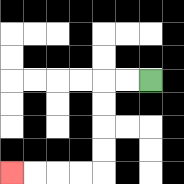{'start': '[6, 3]', 'end': '[0, 7]', 'path_directions': 'L,L,D,D,D,D,L,L,L,L', 'path_coordinates': '[[6, 3], [5, 3], [4, 3], [4, 4], [4, 5], [4, 6], [4, 7], [3, 7], [2, 7], [1, 7], [0, 7]]'}